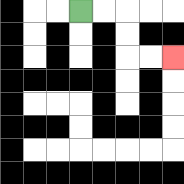{'start': '[3, 0]', 'end': '[7, 2]', 'path_directions': 'R,R,D,D,R,R', 'path_coordinates': '[[3, 0], [4, 0], [5, 0], [5, 1], [5, 2], [6, 2], [7, 2]]'}